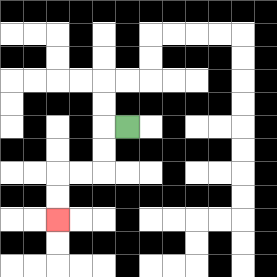{'start': '[5, 5]', 'end': '[2, 9]', 'path_directions': 'L,D,D,L,L,D,D', 'path_coordinates': '[[5, 5], [4, 5], [4, 6], [4, 7], [3, 7], [2, 7], [2, 8], [2, 9]]'}